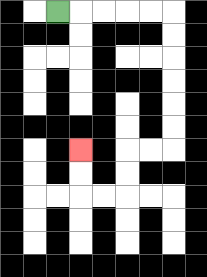{'start': '[2, 0]', 'end': '[3, 6]', 'path_directions': 'R,R,R,R,R,D,D,D,D,D,D,L,L,D,D,L,L,U,U', 'path_coordinates': '[[2, 0], [3, 0], [4, 0], [5, 0], [6, 0], [7, 0], [7, 1], [7, 2], [7, 3], [7, 4], [7, 5], [7, 6], [6, 6], [5, 6], [5, 7], [5, 8], [4, 8], [3, 8], [3, 7], [3, 6]]'}